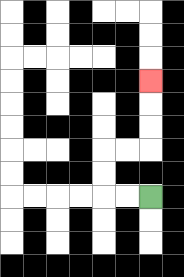{'start': '[6, 8]', 'end': '[6, 3]', 'path_directions': 'L,L,U,U,R,R,U,U,U', 'path_coordinates': '[[6, 8], [5, 8], [4, 8], [4, 7], [4, 6], [5, 6], [6, 6], [6, 5], [6, 4], [6, 3]]'}